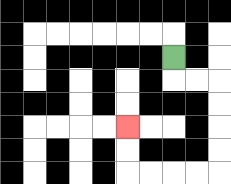{'start': '[7, 2]', 'end': '[5, 5]', 'path_directions': 'D,R,R,D,D,D,D,L,L,L,L,U,U', 'path_coordinates': '[[7, 2], [7, 3], [8, 3], [9, 3], [9, 4], [9, 5], [9, 6], [9, 7], [8, 7], [7, 7], [6, 7], [5, 7], [5, 6], [5, 5]]'}